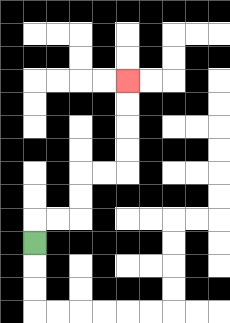{'start': '[1, 10]', 'end': '[5, 3]', 'path_directions': 'U,R,R,U,U,R,R,U,U,U,U', 'path_coordinates': '[[1, 10], [1, 9], [2, 9], [3, 9], [3, 8], [3, 7], [4, 7], [5, 7], [5, 6], [5, 5], [5, 4], [5, 3]]'}